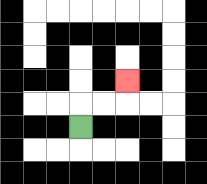{'start': '[3, 5]', 'end': '[5, 3]', 'path_directions': 'U,R,R,U', 'path_coordinates': '[[3, 5], [3, 4], [4, 4], [5, 4], [5, 3]]'}